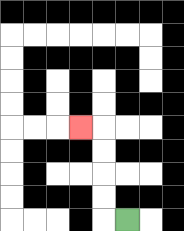{'start': '[5, 9]', 'end': '[3, 5]', 'path_directions': 'L,U,U,U,U,L', 'path_coordinates': '[[5, 9], [4, 9], [4, 8], [4, 7], [4, 6], [4, 5], [3, 5]]'}